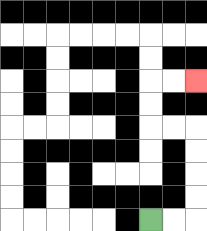{'start': '[6, 9]', 'end': '[8, 3]', 'path_directions': 'R,R,U,U,U,U,L,L,U,U,R,R', 'path_coordinates': '[[6, 9], [7, 9], [8, 9], [8, 8], [8, 7], [8, 6], [8, 5], [7, 5], [6, 5], [6, 4], [6, 3], [7, 3], [8, 3]]'}